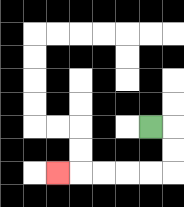{'start': '[6, 5]', 'end': '[2, 7]', 'path_directions': 'R,D,D,L,L,L,L,L', 'path_coordinates': '[[6, 5], [7, 5], [7, 6], [7, 7], [6, 7], [5, 7], [4, 7], [3, 7], [2, 7]]'}